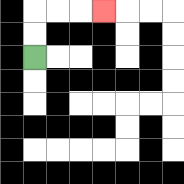{'start': '[1, 2]', 'end': '[4, 0]', 'path_directions': 'U,U,R,R,R', 'path_coordinates': '[[1, 2], [1, 1], [1, 0], [2, 0], [3, 0], [4, 0]]'}